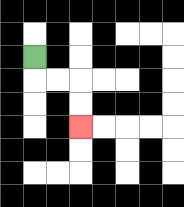{'start': '[1, 2]', 'end': '[3, 5]', 'path_directions': 'D,R,R,D,D', 'path_coordinates': '[[1, 2], [1, 3], [2, 3], [3, 3], [3, 4], [3, 5]]'}